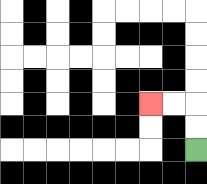{'start': '[8, 6]', 'end': '[6, 4]', 'path_directions': 'U,U,L,L', 'path_coordinates': '[[8, 6], [8, 5], [8, 4], [7, 4], [6, 4]]'}